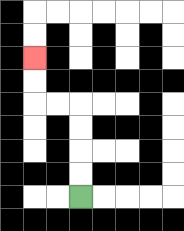{'start': '[3, 8]', 'end': '[1, 2]', 'path_directions': 'U,U,U,U,L,L,U,U', 'path_coordinates': '[[3, 8], [3, 7], [3, 6], [3, 5], [3, 4], [2, 4], [1, 4], [1, 3], [1, 2]]'}